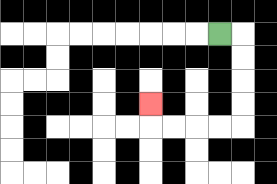{'start': '[9, 1]', 'end': '[6, 4]', 'path_directions': 'R,D,D,D,D,L,L,L,L,U', 'path_coordinates': '[[9, 1], [10, 1], [10, 2], [10, 3], [10, 4], [10, 5], [9, 5], [8, 5], [7, 5], [6, 5], [6, 4]]'}